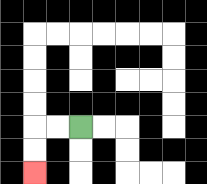{'start': '[3, 5]', 'end': '[1, 7]', 'path_directions': 'L,L,D,D', 'path_coordinates': '[[3, 5], [2, 5], [1, 5], [1, 6], [1, 7]]'}